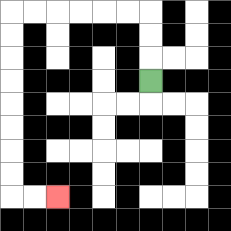{'start': '[6, 3]', 'end': '[2, 8]', 'path_directions': 'U,U,U,L,L,L,L,L,L,D,D,D,D,D,D,D,D,R,R', 'path_coordinates': '[[6, 3], [6, 2], [6, 1], [6, 0], [5, 0], [4, 0], [3, 0], [2, 0], [1, 0], [0, 0], [0, 1], [0, 2], [0, 3], [0, 4], [0, 5], [0, 6], [0, 7], [0, 8], [1, 8], [2, 8]]'}